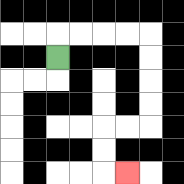{'start': '[2, 2]', 'end': '[5, 7]', 'path_directions': 'U,R,R,R,R,D,D,D,D,L,L,D,D,R', 'path_coordinates': '[[2, 2], [2, 1], [3, 1], [4, 1], [5, 1], [6, 1], [6, 2], [6, 3], [6, 4], [6, 5], [5, 5], [4, 5], [4, 6], [4, 7], [5, 7]]'}